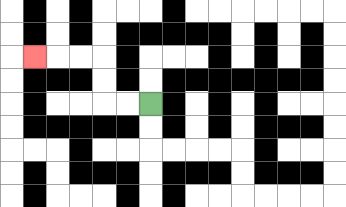{'start': '[6, 4]', 'end': '[1, 2]', 'path_directions': 'L,L,U,U,L,L,L', 'path_coordinates': '[[6, 4], [5, 4], [4, 4], [4, 3], [4, 2], [3, 2], [2, 2], [1, 2]]'}